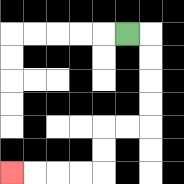{'start': '[5, 1]', 'end': '[0, 7]', 'path_directions': 'R,D,D,D,D,L,L,D,D,L,L,L,L', 'path_coordinates': '[[5, 1], [6, 1], [6, 2], [6, 3], [6, 4], [6, 5], [5, 5], [4, 5], [4, 6], [4, 7], [3, 7], [2, 7], [1, 7], [0, 7]]'}